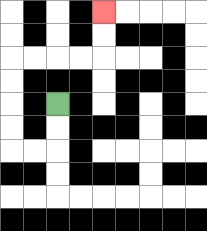{'start': '[2, 4]', 'end': '[4, 0]', 'path_directions': 'D,D,L,L,U,U,U,U,R,R,R,R,U,U', 'path_coordinates': '[[2, 4], [2, 5], [2, 6], [1, 6], [0, 6], [0, 5], [0, 4], [0, 3], [0, 2], [1, 2], [2, 2], [3, 2], [4, 2], [4, 1], [4, 0]]'}